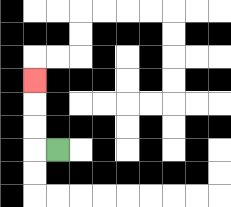{'start': '[2, 6]', 'end': '[1, 3]', 'path_directions': 'L,U,U,U', 'path_coordinates': '[[2, 6], [1, 6], [1, 5], [1, 4], [1, 3]]'}